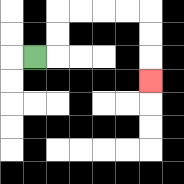{'start': '[1, 2]', 'end': '[6, 3]', 'path_directions': 'R,U,U,R,R,R,R,D,D,D', 'path_coordinates': '[[1, 2], [2, 2], [2, 1], [2, 0], [3, 0], [4, 0], [5, 0], [6, 0], [6, 1], [6, 2], [6, 3]]'}